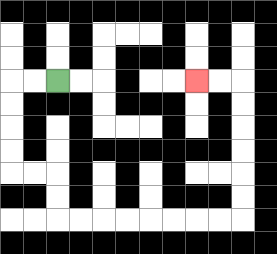{'start': '[2, 3]', 'end': '[8, 3]', 'path_directions': 'L,L,D,D,D,D,R,R,D,D,R,R,R,R,R,R,R,R,U,U,U,U,U,U,L,L', 'path_coordinates': '[[2, 3], [1, 3], [0, 3], [0, 4], [0, 5], [0, 6], [0, 7], [1, 7], [2, 7], [2, 8], [2, 9], [3, 9], [4, 9], [5, 9], [6, 9], [7, 9], [8, 9], [9, 9], [10, 9], [10, 8], [10, 7], [10, 6], [10, 5], [10, 4], [10, 3], [9, 3], [8, 3]]'}